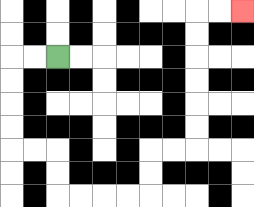{'start': '[2, 2]', 'end': '[10, 0]', 'path_directions': 'L,L,D,D,D,D,R,R,D,D,R,R,R,R,U,U,R,R,U,U,U,U,U,U,R,R', 'path_coordinates': '[[2, 2], [1, 2], [0, 2], [0, 3], [0, 4], [0, 5], [0, 6], [1, 6], [2, 6], [2, 7], [2, 8], [3, 8], [4, 8], [5, 8], [6, 8], [6, 7], [6, 6], [7, 6], [8, 6], [8, 5], [8, 4], [8, 3], [8, 2], [8, 1], [8, 0], [9, 0], [10, 0]]'}